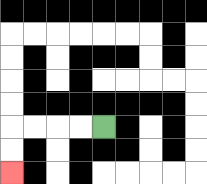{'start': '[4, 5]', 'end': '[0, 7]', 'path_directions': 'L,L,L,L,D,D', 'path_coordinates': '[[4, 5], [3, 5], [2, 5], [1, 5], [0, 5], [0, 6], [0, 7]]'}